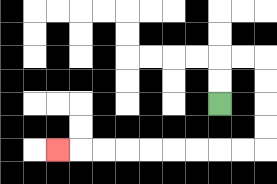{'start': '[9, 4]', 'end': '[2, 6]', 'path_directions': 'U,U,R,R,D,D,D,D,L,L,L,L,L,L,L,L,L', 'path_coordinates': '[[9, 4], [9, 3], [9, 2], [10, 2], [11, 2], [11, 3], [11, 4], [11, 5], [11, 6], [10, 6], [9, 6], [8, 6], [7, 6], [6, 6], [5, 6], [4, 6], [3, 6], [2, 6]]'}